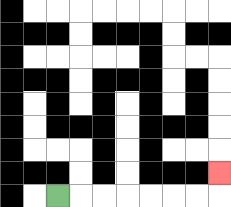{'start': '[2, 8]', 'end': '[9, 7]', 'path_directions': 'R,R,R,R,R,R,R,U', 'path_coordinates': '[[2, 8], [3, 8], [4, 8], [5, 8], [6, 8], [7, 8], [8, 8], [9, 8], [9, 7]]'}